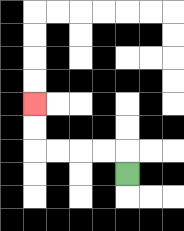{'start': '[5, 7]', 'end': '[1, 4]', 'path_directions': 'U,L,L,L,L,U,U', 'path_coordinates': '[[5, 7], [5, 6], [4, 6], [3, 6], [2, 6], [1, 6], [1, 5], [1, 4]]'}